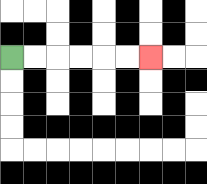{'start': '[0, 2]', 'end': '[6, 2]', 'path_directions': 'R,R,R,R,R,R', 'path_coordinates': '[[0, 2], [1, 2], [2, 2], [3, 2], [4, 2], [5, 2], [6, 2]]'}